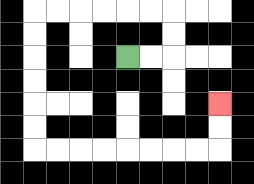{'start': '[5, 2]', 'end': '[9, 4]', 'path_directions': 'R,R,U,U,L,L,L,L,L,L,D,D,D,D,D,D,R,R,R,R,R,R,R,R,U,U', 'path_coordinates': '[[5, 2], [6, 2], [7, 2], [7, 1], [7, 0], [6, 0], [5, 0], [4, 0], [3, 0], [2, 0], [1, 0], [1, 1], [1, 2], [1, 3], [1, 4], [1, 5], [1, 6], [2, 6], [3, 6], [4, 6], [5, 6], [6, 6], [7, 6], [8, 6], [9, 6], [9, 5], [9, 4]]'}